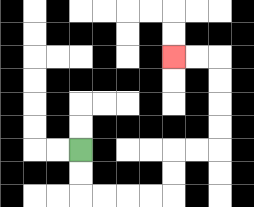{'start': '[3, 6]', 'end': '[7, 2]', 'path_directions': 'D,D,R,R,R,R,U,U,R,R,U,U,U,U,L,L', 'path_coordinates': '[[3, 6], [3, 7], [3, 8], [4, 8], [5, 8], [6, 8], [7, 8], [7, 7], [7, 6], [8, 6], [9, 6], [9, 5], [9, 4], [9, 3], [9, 2], [8, 2], [7, 2]]'}